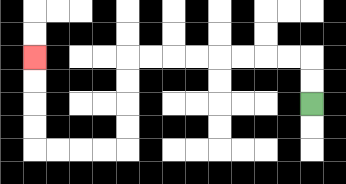{'start': '[13, 4]', 'end': '[1, 2]', 'path_directions': 'U,U,L,L,L,L,L,L,L,L,D,D,D,D,L,L,L,L,U,U,U,U', 'path_coordinates': '[[13, 4], [13, 3], [13, 2], [12, 2], [11, 2], [10, 2], [9, 2], [8, 2], [7, 2], [6, 2], [5, 2], [5, 3], [5, 4], [5, 5], [5, 6], [4, 6], [3, 6], [2, 6], [1, 6], [1, 5], [1, 4], [1, 3], [1, 2]]'}